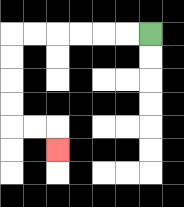{'start': '[6, 1]', 'end': '[2, 6]', 'path_directions': 'L,L,L,L,L,L,D,D,D,D,R,R,D', 'path_coordinates': '[[6, 1], [5, 1], [4, 1], [3, 1], [2, 1], [1, 1], [0, 1], [0, 2], [0, 3], [0, 4], [0, 5], [1, 5], [2, 5], [2, 6]]'}